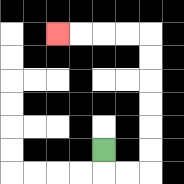{'start': '[4, 6]', 'end': '[2, 1]', 'path_directions': 'D,R,R,U,U,U,U,U,U,L,L,L,L', 'path_coordinates': '[[4, 6], [4, 7], [5, 7], [6, 7], [6, 6], [6, 5], [6, 4], [6, 3], [6, 2], [6, 1], [5, 1], [4, 1], [3, 1], [2, 1]]'}